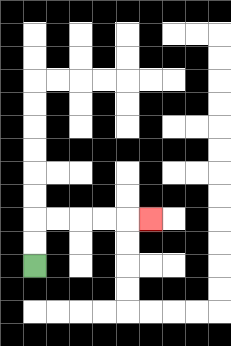{'start': '[1, 11]', 'end': '[6, 9]', 'path_directions': 'U,U,R,R,R,R,R', 'path_coordinates': '[[1, 11], [1, 10], [1, 9], [2, 9], [3, 9], [4, 9], [5, 9], [6, 9]]'}